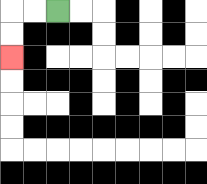{'start': '[2, 0]', 'end': '[0, 2]', 'path_directions': 'L,L,D,D', 'path_coordinates': '[[2, 0], [1, 0], [0, 0], [0, 1], [0, 2]]'}